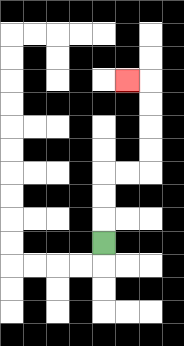{'start': '[4, 10]', 'end': '[5, 3]', 'path_directions': 'U,U,U,R,R,U,U,U,U,L', 'path_coordinates': '[[4, 10], [4, 9], [4, 8], [4, 7], [5, 7], [6, 7], [6, 6], [6, 5], [6, 4], [6, 3], [5, 3]]'}